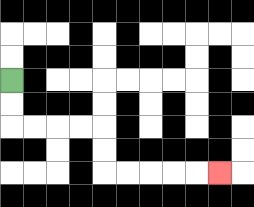{'start': '[0, 3]', 'end': '[9, 7]', 'path_directions': 'D,D,R,R,R,R,D,D,R,R,R,R,R', 'path_coordinates': '[[0, 3], [0, 4], [0, 5], [1, 5], [2, 5], [3, 5], [4, 5], [4, 6], [4, 7], [5, 7], [6, 7], [7, 7], [8, 7], [9, 7]]'}